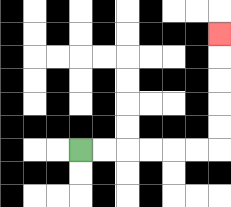{'start': '[3, 6]', 'end': '[9, 1]', 'path_directions': 'R,R,R,R,R,R,U,U,U,U,U', 'path_coordinates': '[[3, 6], [4, 6], [5, 6], [6, 6], [7, 6], [8, 6], [9, 6], [9, 5], [9, 4], [9, 3], [9, 2], [9, 1]]'}